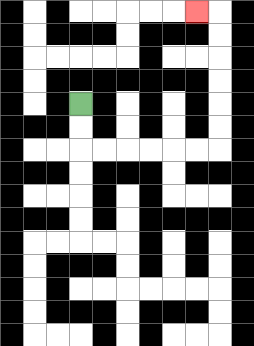{'start': '[3, 4]', 'end': '[8, 0]', 'path_directions': 'D,D,R,R,R,R,R,R,U,U,U,U,U,U,L', 'path_coordinates': '[[3, 4], [3, 5], [3, 6], [4, 6], [5, 6], [6, 6], [7, 6], [8, 6], [9, 6], [9, 5], [9, 4], [9, 3], [9, 2], [9, 1], [9, 0], [8, 0]]'}